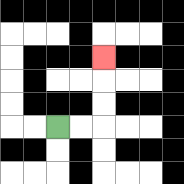{'start': '[2, 5]', 'end': '[4, 2]', 'path_directions': 'R,R,U,U,U', 'path_coordinates': '[[2, 5], [3, 5], [4, 5], [4, 4], [4, 3], [4, 2]]'}